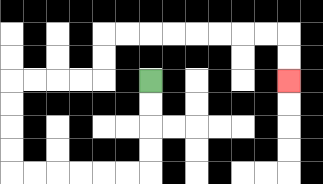{'start': '[6, 3]', 'end': '[12, 3]', 'path_directions': 'D,D,D,D,L,L,L,L,L,L,U,U,U,U,R,R,R,R,U,U,R,R,R,R,R,R,R,R,D,D', 'path_coordinates': '[[6, 3], [6, 4], [6, 5], [6, 6], [6, 7], [5, 7], [4, 7], [3, 7], [2, 7], [1, 7], [0, 7], [0, 6], [0, 5], [0, 4], [0, 3], [1, 3], [2, 3], [3, 3], [4, 3], [4, 2], [4, 1], [5, 1], [6, 1], [7, 1], [8, 1], [9, 1], [10, 1], [11, 1], [12, 1], [12, 2], [12, 3]]'}